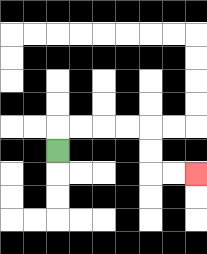{'start': '[2, 6]', 'end': '[8, 7]', 'path_directions': 'U,R,R,R,R,D,D,R,R', 'path_coordinates': '[[2, 6], [2, 5], [3, 5], [4, 5], [5, 5], [6, 5], [6, 6], [6, 7], [7, 7], [8, 7]]'}